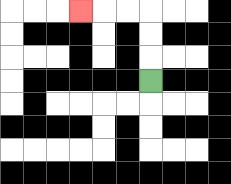{'start': '[6, 3]', 'end': '[3, 0]', 'path_directions': 'U,U,U,L,L,L', 'path_coordinates': '[[6, 3], [6, 2], [6, 1], [6, 0], [5, 0], [4, 0], [3, 0]]'}